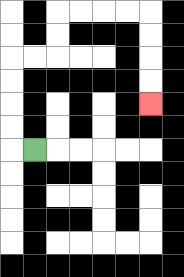{'start': '[1, 6]', 'end': '[6, 4]', 'path_directions': 'L,U,U,U,U,R,R,U,U,R,R,R,R,D,D,D,D', 'path_coordinates': '[[1, 6], [0, 6], [0, 5], [0, 4], [0, 3], [0, 2], [1, 2], [2, 2], [2, 1], [2, 0], [3, 0], [4, 0], [5, 0], [6, 0], [6, 1], [6, 2], [6, 3], [6, 4]]'}